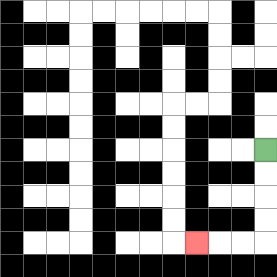{'start': '[11, 6]', 'end': '[8, 10]', 'path_directions': 'D,D,D,D,L,L,L', 'path_coordinates': '[[11, 6], [11, 7], [11, 8], [11, 9], [11, 10], [10, 10], [9, 10], [8, 10]]'}